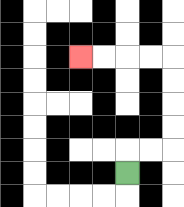{'start': '[5, 7]', 'end': '[3, 2]', 'path_directions': 'U,R,R,U,U,U,U,L,L,L,L', 'path_coordinates': '[[5, 7], [5, 6], [6, 6], [7, 6], [7, 5], [7, 4], [7, 3], [7, 2], [6, 2], [5, 2], [4, 2], [3, 2]]'}